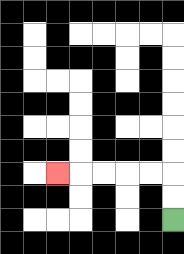{'start': '[7, 9]', 'end': '[2, 7]', 'path_directions': 'U,U,L,L,L,L,L', 'path_coordinates': '[[7, 9], [7, 8], [7, 7], [6, 7], [5, 7], [4, 7], [3, 7], [2, 7]]'}